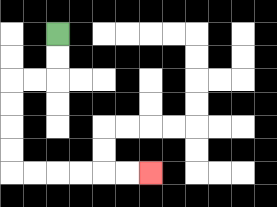{'start': '[2, 1]', 'end': '[6, 7]', 'path_directions': 'D,D,L,L,D,D,D,D,R,R,R,R,R,R', 'path_coordinates': '[[2, 1], [2, 2], [2, 3], [1, 3], [0, 3], [0, 4], [0, 5], [0, 6], [0, 7], [1, 7], [2, 7], [3, 7], [4, 7], [5, 7], [6, 7]]'}